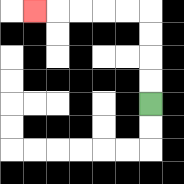{'start': '[6, 4]', 'end': '[1, 0]', 'path_directions': 'U,U,U,U,L,L,L,L,L', 'path_coordinates': '[[6, 4], [6, 3], [6, 2], [6, 1], [6, 0], [5, 0], [4, 0], [3, 0], [2, 0], [1, 0]]'}